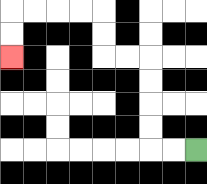{'start': '[8, 6]', 'end': '[0, 2]', 'path_directions': 'L,L,U,U,U,U,L,L,U,U,L,L,L,L,D,D', 'path_coordinates': '[[8, 6], [7, 6], [6, 6], [6, 5], [6, 4], [6, 3], [6, 2], [5, 2], [4, 2], [4, 1], [4, 0], [3, 0], [2, 0], [1, 0], [0, 0], [0, 1], [0, 2]]'}